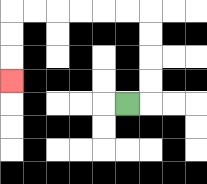{'start': '[5, 4]', 'end': '[0, 3]', 'path_directions': 'R,U,U,U,U,L,L,L,L,L,L,D,D,D', 'path_coordinates': '[[5, 4], [6, 4], [6, 3], [6, 2], [6, 1], [6, 0], [5, 0], [4, 0], [3, 0], [2, 0], [1, 0], [0, 0], [0, 1], [0, 2], [0, 3]]'}